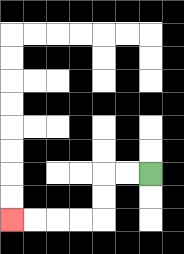{'start': '[6, 7]', 'end': '[0, 9]', 'path_directions': 'L,L,D,D,L,L,L,L', 'path_coordinates': '[[6, 7], [5, 7], [4, 7], [4, 8], [4, 9], [3, 9], [2, 9], [1, 9], [0, 9]]'}